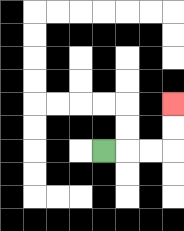{'start': '[4, 6]', 'end': '[7, 4]', 'path_directions': 'R,R,R,U,U', 'path_coordinates': '[[4, 6], [5, 6], [6, 6], [7, 6], [7, 5], [7, 4]]'}